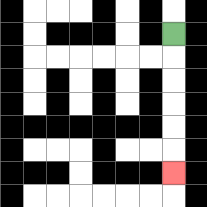{'start': '[7, 1]', 'end': '[7, 7]', 'path_directions': 'D,D,D,D,D,D', 'path_coordinates': '[[7, 1], [7, 2], [7, 3], [7, 4], [7, 5], [7, 6], [7, 7]]'}